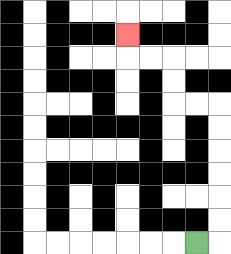{'start': '[8, 10]', 'end': '[5, 1]', 'path_directions': 'R,U,U,U,U,U,U,L,L,U,U,L,L,U', 'path_coordinates': '[[8, 10], [9, 10], [9, 9], [9, 8], [9, 7], [9, 6], [9, 5], [9, 4], [8, 4], [7, 4], [7, 3], [7, 2], [6, 2], [5, 2], [5, 1]]'}